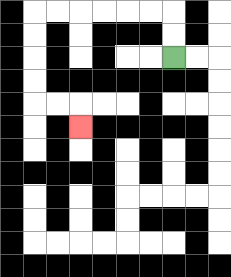{'start': '[7, 2]', 'end': '[3, 5]', 'path_directions': 'U,U,L,L,L,L,L,L,D,D,D,D,R,R,D', 'path_coordinates': '[[7, 2], [7, 1], [7, 0], [6, 0], [5, 0], [4, 0], [3, 0], [2, 0], [1, 0], [1, 1], [1, 2], [1, 3], [1, 4], [2, 4], [3, 4], [3, 5]]'}